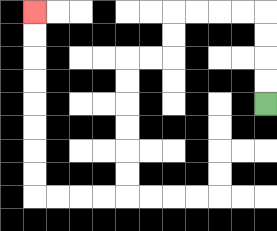{'start': '[11, 4]', 'end': '[1, 0]', 'path_directions': 'U,U,U,U,L,L,L,L,D,D,L,L,D,D,D,D,D,D,L,L,L,L,U,U,U,U,U,U,U,U', 'path_coordinates': '[[11, 4], [11, 3], [11, 2], [11, 1], [11, 0], [10, 0], [9, 0], [8, 0], [7, 0], [7, 1], [7, 2], [6, 2], [5, 2], [5, 3], [5, 4], [5, 5], [5, 6], [5, 7], [5, 8], [4, 8], [3, 8], [2, 8], [1, 8], [1, 7], [1, 6], [1, 5], [1, 4], [1, 3], [1, 2], [1, 1], [1, 0]]'}